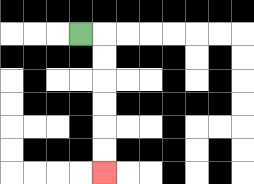{'start': '[3, 1]', 'end': '[4, 7]', 'path_directions': 'R,D,D,D,D,D,D', 'path_coordinates': '[[3, 1], [4, 1], [4, 2], [4, 3], [4, 4], [4, 5], [4, 6], [4, 7]]'}